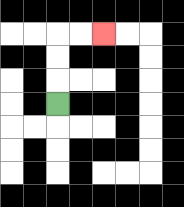{'start': '[2, 4]', 'end': '[4, 1]', 'path_directions': 'U,U,U,R,R', 'path_coordinates': '[[2, 4], [2, 3], [2, 2], [2, 1], [3, 1], [4, 1]]'}